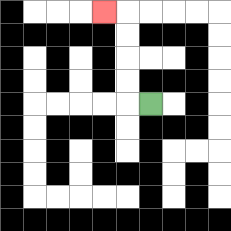{'start': '[6, 4]', 'end': '[4, 0]', 'path_directions': 'L,U,U,U,U,L', 'path_coordinates': '[[6, 4], [5, 4], [5, 3], [5, 2], [5, 1], [5, 0], [4, 0]]'}